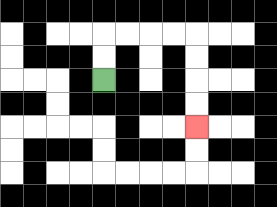{'start': '[4, 3]', 'end': '[8, 5]', 'path_directions': 'U,U,R,R,R,R,D,D,D,D', 'path_coordinates': '[[4, 3], [4, 2], [4, 1], [5, 1], [6, 1], [7, 1], [8, 1], [8, 2], [8, 3], [8, 4], [8, 5]]'}